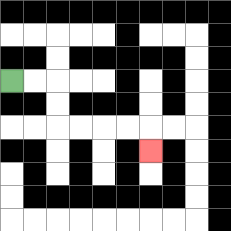{'start': '[0, 3]', 'end': '[6, 6]', 'path_directions': 'R,R,D,D,R,R,R,R,D', 'path_coordinates': '[[0, 3], [1, 3], [2, 3], [2, 4], [2, 5], [3, 5], [4, 5], [5, 5], [6, 5], [6, 6]]'}